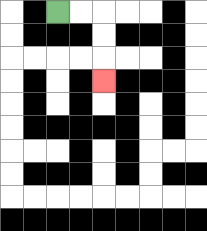{'start': '[2, 0]', 'end': '[4, 3]', 'path_directions': 'R,R,D,D,D', 'path_coordinates': '[[2, 0], [3, 0], [4, 0], [4, 1], [4, 2], [4, 3]]'}